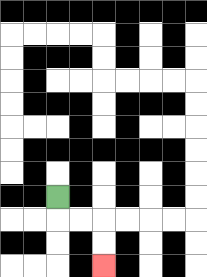{'start': '[2, 8]', 'end': '[4, 11]', 'path_directions': 'D,R,R,D,D', 'path_coordinates': '[[2, 8], [2, 9], [3, 9], [4, 9], [4, 10], [4, 11]]'}